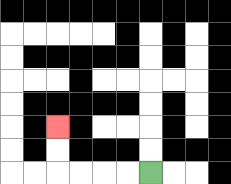{'start': '[6, 7]', 'end': '[2, 5]', 'path_directions': 'L,L,L,L,U,U', 'path_coordinates': '[[6, 7], [5, 7], [4, 7], [3, 7], [2, 7], [2, 6], [2, 5]]'}